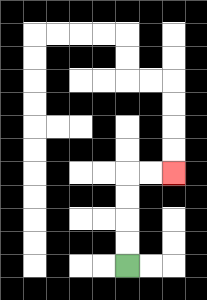{'start': '[5, 11]', 'end': '[7, 7]', 'path_directions': 'U,U,U,U,R,R', 'path_coordinates': '[[5, 11], [5, 10], [5, 9], [5, 8], [5, 7], [6, 7], [7, 7]]'}